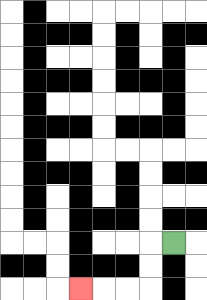{'start': '[7, 10]', 'end': '[3, 12]', 'path_directions': 'L,D,D,L,L,L', 'path_coordinates': '[[7, 10], [6, 10], [6, 11], [6, 12], [5, 12], [4, 12], [3, 12]]'}